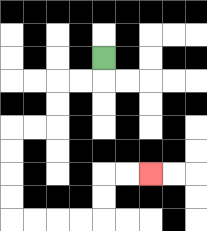{'start': '[4, 2]', 'end': '[6, 7]', 'path_directions': 'D,L,L,D,D,L,L,D,D,D,D,R,R,R,R,U,U,R,R', 'path_coordinates': '[[4, 2], [4, 3], [3, 3], [2, 3], [2, 4], [2, 5], [1, 5], [0, 5], [0, 6], [0, 7], [0, 8], [0, 9], [1, 9], [2, 9], [3, 9], [4, 9], [4, 8], [4, 7], [5, 7], [6, 7]]'}